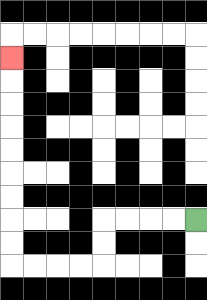{'start': '[8, 9]', 'end': '[0, 2]', 'path_directions': 'L,L,L,L,D,D,L,L,L,L,U,U,U,U,U,U,U,U,U', 'path_coordinates': '[[8, 9], [7, 9], [6, 9], [5, 9], [4, 9], [4, 10], [4, 11], [3, 11], [2, 11], [1, 11], [0, 11], [0, 10], [0, 9], [0, 8], [0, 7], [0, 6], [0, 5], [0, 4], [0, 3], [0, 2]]'}